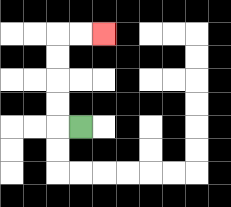{'start': '[3, 5]', 'end': '[4, 1]', 'path_directions': 'L,U,U,U,U,R,R', 'path_coordinates': '[[3, 5], [2, 5], [2, 4], [2, 3], [2, 2], [2, 1], [3, 1], [4, 1]]'}